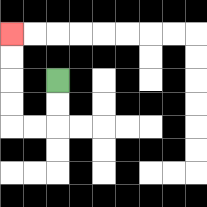{'start': '[2, 3]', 'end': '[0, 1]', 'path_directions': 'D,D,L,L,U,U,U,U', 'path_coordinates': '[[2, 3], [2, 4], [2, 5], [1, 5], [0, 5], [0, 4], [0, 3], [0, 2], [0, 1]]'}